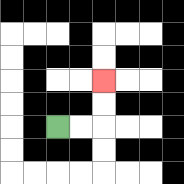{'start': '[2, 5]', 'end': '[4, 3]', 'path_directions': 'R,R,U,U', 'path_coordinates': '[[2, 5], [3, 5], [4, 5], [4, 4], [4, 3]]'}